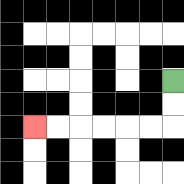{'start': '[7, 3]', 'end': '[1, 5]', 'path_directions': 'D,D,L,L,L,L,L,L', 'path_coordinates': '[[7, 3], [7, 4], [7, 5], [6, 5], [5, 5], [4, 5], [3, 5], [2, 5], [1, 5]]'}